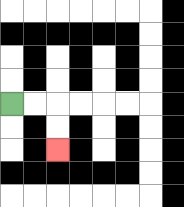{'start': '[0, 4]', 'end': '[2, 6]', 'path_directions': 'R,R,D,D', 'path_coordinates': '[[0, 4], [1, 4], [2, 4], [2, 5], [2, 6]]'}